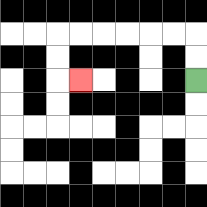{'start': '[8, 3]', 'end': '[3, 3]', 'path_directions': 'U,U,L,L,L,L,L,L,D,D,R', 'path_coordinates': '[[8, 3], [8, 2], [8, 1], [7, 1], [6, 1], [5, 1], [4, 1], [3, 1], [2, 1], [2, 2], [2, 3], [3, 3]]'}